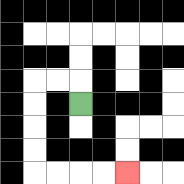{'start': '[3, 4]', 'end': '[5, 7]', 'path_directions': 'U,L,L,D,D,D,D,R,R,R,R', 'path_coordinates': '[[3, 4], [3, 3], [2, 3], [1, 3], [1, 4], [1, 5], [1, 6], [1, 7], [2, 7], [3, 7], [4, 7], [5, 7]]'}